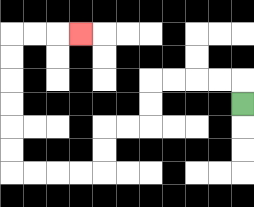{'start': '[10, 4]', 'end': '[3, 1]', 'path_directions': 'U,L,L,L,L,D,D,L,L,D,D,L,L,L,L,U,U,U,U,U,U,R,R,R', 'path_coordinates': '[[10, 4], [10, 3], [9, 3], [8, 3], [7, 3], [6, 3], [6, 4], [6, 5], [5, 5], [4, 5], [4, 6], [4, 7], [3, 7], [2, 7], [1, 7], [0, 7], [0, 6], [0, 5], [0, 4], [0, 3], [0, 2], [0, 1], [1, 1], [2, 1], [3, 1]]'}